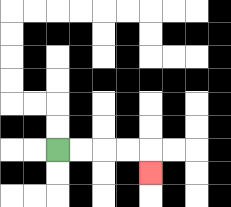{'start': '[2, 6]', 'end': '[6, 7]', 'path_directions': 'R,R,R,R,D', 'path_coordinates': '[[2, 6], [3, 6], [4, 6], [5, 6], [6, 6], [6, 7]]'}